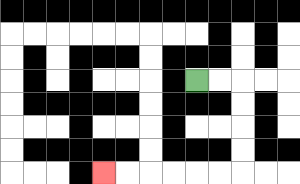{'start': '[8, 3]', 'end': '[4, 7]', 'path_directions': 'R,R,D,D,D,D,L,L,L,L,L,L', 'path_coordinates': '[[8, 3], [9, 3], [10, 3], [10, 4], [10, 5], [10, 6], [10, 7], [9, 7], [8, 7], [7, 7], [6, 7], [5, 7], [4, 7]]'}